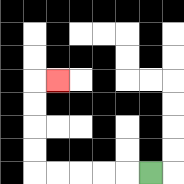{'start': '[6, 7]', 'end': '[2, 3]', 'path_directions': 'L,L,L,L,L,U,U,U,U,R', 'path_coordinates': '[[6, 7], [5, 7], [4, 7], [3, 7], [2, 7], [1, 7], [1, 6], [1, 5], [1, 4], [1, 3], [2, 3]]'}